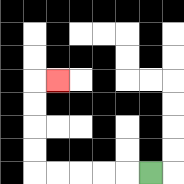{'start': '[6, 7]', 'end': '[2, 3]', 'path_directions': 'L,L,L,L,L,U,U,U,U,R', 'path_coordinates': '[[6, 7], [5, 7], [4, 7], [3, 7], [2, 7], [1, 7], [1, 6], [1, 5], [1, 4], [1, 3], [2, 3]]'}